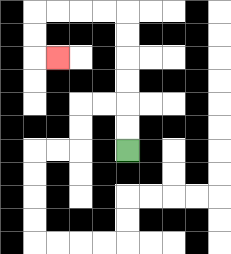{'start': '[5, 6]', 'end': '[2, 2]', 'path_directions': 'U,U,U,U,U,U,L,L,L,L,D,D,R', 'path_coordinates': '[[5, 6], [5, 5], [5, 4], [5, 3], [5, 2], [5, 1], [5, 0], [4, 0], [3, 0], [2, 0], [1, 0], [1, 1], [1, 2], [2, 2]]'}